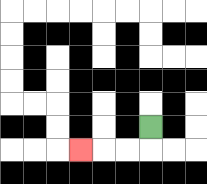{'start': '[6, 5]', 'end': '[3, 6]', 'path_directions': 'D,L,L,L', 'path_coordinates': '[[6, 5], [6, 6], [5, 6], [4, 6], [3, 6]]'}